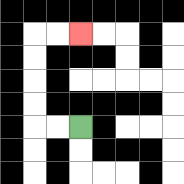{'start': '[3, 5]', 'end': '[3, 1]', 'path_directions': 'L,L,U,U,U,U,R,R', 'path_coordinates': '[[3, 5], [2, 5], [1, 5], [1, 4], [1, 3], [1, 2], [1, 1], [2, 1], [3, 1]]'}